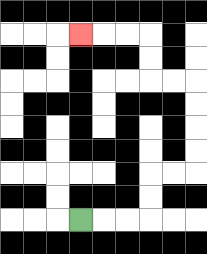{'start': '[3, 9]', 'end': '[3, 1]', 'path_directions': 'R,R,R,U,U,R,R,U,U,U,U,L,L,U,U,L,L,L', 'path_coordinates': '[[3, 9], [4, 9], [5, 9], [6, 9], [6, 8], [6, 7], [7, 7], [8, 7], [8, 6], [8, 5], [8, 4], [8, 3], [7, 3], [6, 3], [6, 2], [6, 1], [5, 1], [4, 1], [3, 1]]'}